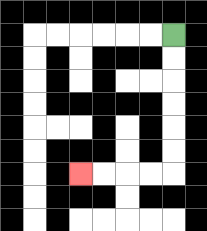{'start': '[7, 1]', 'end': '[3, 7]', 'path_directions': 'D,D,D,D,D,D,L,L,L,L', 'path_coordinates': '[[7, 1], [7, 2], [7, 3], [7, 4], [7, 5], [7, 6], [7, 7], [6, 7], [5, 7], [4, 7], [3, 7]]'}